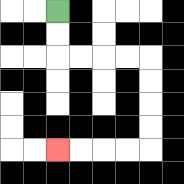{'start': '[2, 0]', 'end': '[2, 6]', 'path_directions': 'D,D,R,R,R,R,D,D,D,D,L,L,L,L', 'path_coordinates': '[[2, 0], [2, 1], [2, 2], [3, 2], [4, 2], [5, 2], [6, 2], [6, 3], [6, 4], [6, 5], [6, 6], [5, 6], [4, 6], [3, 6], [2, 6]]'}